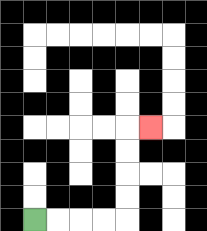{'start': '[1, 9]', 'end': '[6, 5]', 'path_directions': 'R,R,R,R,U,U,U,U,R', 'path_coordinates': '[[1, 9], [2, 9], [3, 9], [4, 9], [5, 9], [5, 8], [5, 7], [5, 6], [5, 5], [6, 5]]'}